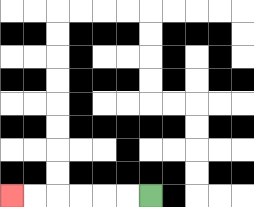{'start': '[6, 8]', 'end': '[0, 8]', 'path_directions': 'L,L,L,L,L,L', 'path_coordinates': '[[6, 8], [5, 8], [4, 8], [3, 8], [2, 8], [1, 8], [0, 8]]'}